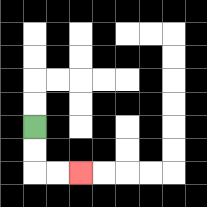{'start': '[1, 5]', 'end': '[3, 7]', 'path_directions': 'D,D,R,R', 'path_coordinates': '[[1, 5], [1, 6], [1, 7], [2, 7], [3, 7]]'}